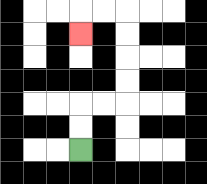{'start': '[3, 6]', 'end': '[3, 1]', 'path_directions': 'U,U,R,R,U,U,U,U,L,L,D', 'path_coordinates': '[[3, 6], [3, 5], [3, 4], [4, 4], [5, 4], [5, 3], [5, 2], [5, 1], [5, 0], [4, 0], [3, 0], [3, 1]]'}